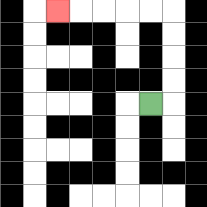{'start': '[6, 4]', 'end': '[2, 0]', 'path_directions': 'R,U,U,U,U,L,L,L,L,L', 'path_coordinates': '[[6, 4], [7, 4], [7, 3], [7, 2], [7, 1], [7, 0], [6, 0], [5, 0], [4, 0], [3, 0], [2, 0]]'}